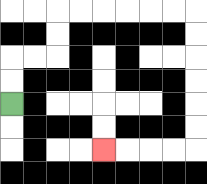{'start': '[0, 4]', 'end': '[4, 6]', 'path_directions': 'U,U,R,R,U,U,R,R,R,R,R,R,D,D,D,D,D,D,L,L,L,L', 'path_coordinates': '[[0, 4], [0, 3], [0, 2], [1, 2], [2, 2], [2, 1], [2, 0], [3, 0], [4, 0], [5, 0], [6, 0], [7, 0], [8, 0], [8, 1], [8, 2], [8, 3], [8, 4], [8, 5], [8, 6], [7, 6], [6, 6], [5, 6], [4, 6]]'}